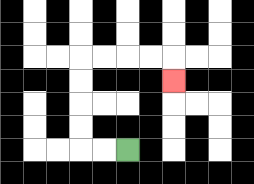{'start': '[5, 6]', 'end': '[7, 3]', 'path_directions': 'L,L,U,U,U,U,R,R,R,R,D', 'path_coordinates': '[[5, 6], [4, 6], [3, 6], [3, 5], [3, 4], [3, 3], [3, 2], [4, 2], [5, 2], [6, 2], [7, 2], [7, 3]]'}